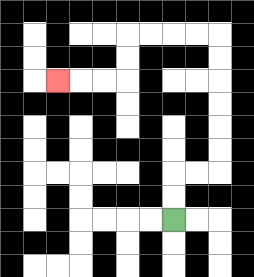{'start': '[7, 9]', 'end': '[2, 3]', 'path_directions': 'U,U,R,R,U,U,U,U,U,U,L,L,L,L,D,D,L,L,L', 'path_coordinates': '[[7, 9], [7, 8], [7, 7], [8, 7], [9, 7], [9, 6], [9, 5], [9, 4], [9, 3], [9, 2], [9, 1], [8, 1], [7, 1], [6, 1], [5, 1], [5, 2], [5, 3], [4, 3], [3, 3], [2, 3]]'}